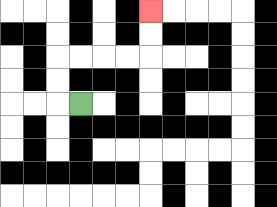{'start': '[3, 4]', 'end': '[6, 0]', 'path_directions': 'L,U,U,R,R,R,R,U,U', 'path_coordinates': '[[3, 4], [2, 4], [2, 3], [2, 2], [3, 2], [4, 2], [5, 2], [6, 2], [6, 1], [6, 0]]'}